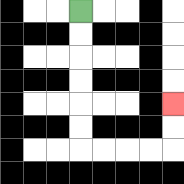{'start': '[3, 0]', 'end': '[7, 4]', 'path_directions': 'D,D,D,D,D,D,R,R,R,R,U,U', 'path_coordinates': '[[3, 0], [3, 1], [3, 2], [3, 3], [3, 4], [3, 5], [3, 6], [4, 6], [5, 6], [6, 6], [7, 6], [7, 5], [7, 4]]'}